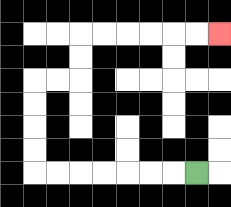{'start': '[8, 7]', 'end': '[9, 1]', 'path_directions': 'L,L,L,L,L,L,L,U,U,U,U,R,R,U,U,R,R,R,R,R,R', 'path_coordinates': '[[8, 7], [7, 7], [6, 7], [5, 7], [4, 7], [3, 7], [2, 7], [1, 7], [1, 6], [1, 5], [1, 4], [1, 3], [2, 3], [3, 3], [3, 2], [3, 1], [4, 1], [5, 1], [6, 1], [7, 1], [8, 1], [9, 1]]'}